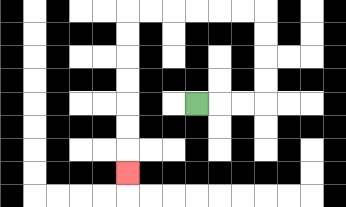{'start': '[8, 4]', 'end': '[5, 7]', 'path_directions': 'R,R,R,U,U,U,U,L,L,L,L,L,L,D,D,D,D,D,D,D', 'path_coordinates': '[[8, 4], [9, 4], [10, 4], [11, 4], [11, 3], [11, 2], [11, 1], [11, 0], [10, 0], [9, 0], [8, 0], [7, 0], [6, 0], [5, 0], [5, 1], [5, 2], [5, 3], [5, 4], [5, 5], [5, 6], [5, 7]]'}